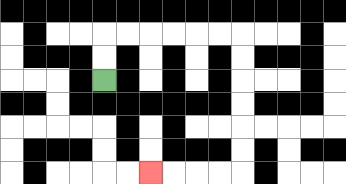{'start': '[4, 3]', 'end': '[6, 7]', 'path_directions': 'U,U,R,R,R,R,R,R,D,D,D,D,D,D,L,L,L,L', 'path_coordinates': '[[4, 3], [4, 2], [4, 1], [5, 1], [6, 1], [7, 1], [8, 1], [9, 1], [10, 1], [10, 2], [10, 3], [10, 4], [10, 5], [10, 6], [10, 7], [9, 7], [8, 7], [7, 7], [6, 7]]'}